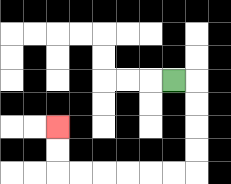{'start': '[7, 3]', 'end': '[2, 5]', 'path_directions': 'R,D,D,D,D,L,L,L,L,L,L,U,U', 'path_coordinates': '[[7, 3], [8, 3], [8, 4], [8, 5], [8, 6], [8, 7], [7, 7], [6, 7], [5, 7], [4, 7], [3, 7], [2, 7], [2, 6], [2, 5]]'}